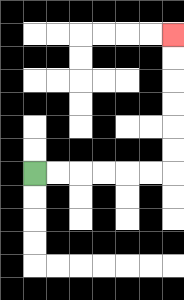{'start': '[1, 7]', 'end': '[7, 1]', 'path_directions': 'R,R,R,R,R,R,U,U,U,U,U,U', 'path_coordinates': '[[1, 7], [2, 7], [3, 7], [4, 7], [5, 7], [6, 7], [7, 7], [7, 6], [7, 5], [7, 4], [7, 3], [7, 2], [7, 1]]'}